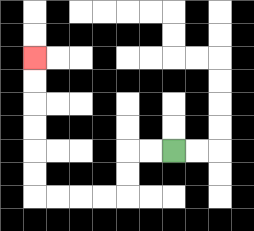{'start': '[7, 6]', 'end': '[1, 2]', 'path_directions': 'L,L,D,D,L,L,L,L,U,U,U,U,U,U', 'path_coordinates': '[[7, 6], [6, 6], [5, 6], [5, 7], [5, 8], [4, 8], [3, 8], [2, 8], [1, 8], [1, 7], [1, 6], [1, 5], [1, 4], [1, 3], [1, 2]]'}